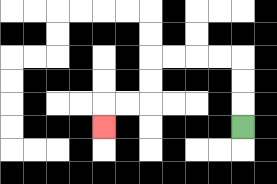{'start': '[10, 5]', 'end': '[4, 5]', 'path_directions': 'U,U,U,L,L,L,L,D,D,L,L,D', 'path_coordinates': '[[10, 5], [10, 4], [10, 3], [10, 2], [9, 2], [8, 2], [7, 2], [6, 2], [6, 3], [6, 4], [5, 4], [4, 4], [4, 5]]'}